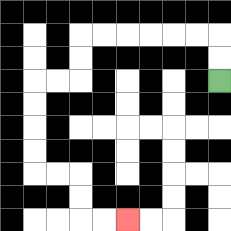{'start': '[9, 3]', 'end': '[5, 9]', 'path_directions': 'U,U,L,L,L,L,L,L,D,D,L,L,D,D,D,D,R,R,D,D,R,R', 'path_coordinates': '[[9, 3], [9, 2], [9, 1], [8, 1], [7, 1], [6, 1], [5, 1], [4, 1], [3, 1], [3, 2], [3, 3], [2, 3], [1, 3], [1, 4], [1, 5], [1, 6], [1, 7], [2, 7], [3, 7], [3, 8], [3, 9], [4, 9], [5, 9]]'}